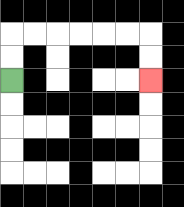{'start': '[0, 3]', 'end': '[6, 3]', 'path_directions': 'U,U,R,R,R,R,R,R,D,D', 'path_coordinates': '[[0, 3], [0, 2], [0, 1], [1, 1], [2, 1], [3, 1], [4, 1], [5, 1], [6, 1], [6, 2], [6, 3]]'}